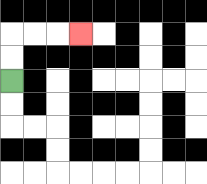{'start': '[0, 3]', 'end': '[3, 1]', 'path_directions': 'U,U,R,R,R', 'path_coordinates': '[[0, 3], [0, 2], [0, 1], [1, 1], [2, 1], [3, 1]]'}